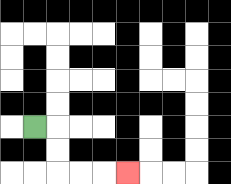{'start': '[1, 5]', 'end': '[5, 7]', 'path_directions': 'R,D,D,R,R,R', 'path_coordinates': '[[1, 5], [2, 5], [2, 6], [2, 7], [3, 7], [4, 7], [5, 7]]'}